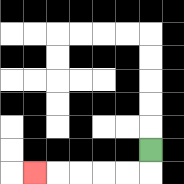{'start': '[6, 6]', 'end': '[1, 7]', 'path_directions': 'D,L,L,L,L,L', 'path_coordinates': '[[6, 6], [6, 7], [5, 7], [4, 7], [3, 7], [2, 7], [1, 7]]'}